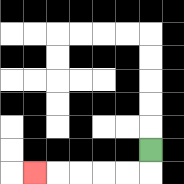{'start': '[6, 6]', 'end': '[1, 7]', 'path_directions': 'D,L,L,L,L,L', 'path_coordinates': '[[6, 6], [6, 7], [5, 7], [4, 7], [3, 7], [2, 7], [1, 7]]'}